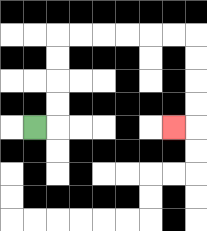{'start': '[1, 5]', 'end': '[7, 5]', 'path_directions': 'R,U,U,U,U,R,R,R,R,R,R,D,D,D,D,L', 'path_coordinates': '[[1, 5], [2, 5], [2, 4], [2, 3], [2, 2], [2, 1], [3, 1], [4, 1], [5, 1], [6, 1], [7, 1], [8, 1], [8, 2], [8, 3], [8, 4], [8, 5], [7, 5]]'}